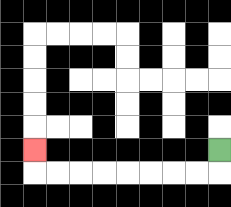{'start': '[9, 6]', 'end': '[1, 6]', 'path_directions': 'D,L,L,L,L,L,L,L,L,U', 'path_coordinates': '[[9, 6], [9, 7], [8, 7], [7, 7], [6, 7], [5, 7], [4, 7], [3, 7], [2, 7], [1, 7], [1, 6]]'}